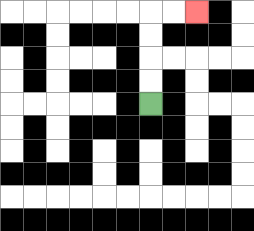{'start': '[6, 4]', 'end': '[8, 0]', 'path_directions': 'U,U,U,U,R,R', 'path_coordinates': '[[6, 4], [6, 3], [6, 2], [6, 1], [6, 0], [7, 0], [8, 0]]'}